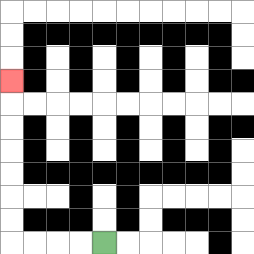{'start': '[4, 10]', 'end': '[0, 3]', 'path_directions': 'L,L,L,L,U,U,U,U,U,U,U', 'path_coordinates': '[[4, 10], [3, 10], [2, 10], [1, 10], [0, 10], [0, 9], [0, 8], [0, 7], [0, 6], [0, 5], [0, 4], [0, 3]]'}